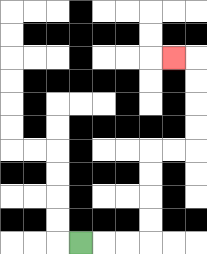{'start': '[3, 10]', 'end': '[7, 2]', 'path_directions': 'R,R,R,U,U,U,U,R,R,U,U,U,U,L', 'path_coordinates': '[[3, 10], [4, 10], [5, 10], [6, 10], [6, 9], [6, 8], [6, 7], [6, 6], [7, 6], [8, 6], [8, 5], [8, 4], [8, 3], [8, 2], [7, 2]]'}